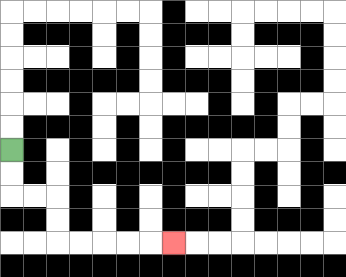{'start': '[0, 6]', 'end': '[7, 10]', 'path_directions': 'D,D,R,R,D,D,R,R,R,R,R', 'path_coordinates': '[[0, 6], [0, 7], [0, 8], [1, 8], [2, 8], [2, 9], [2, 10], [3, 10], [4, 10], [5, 10], [6, 10], [7, 10]]'}